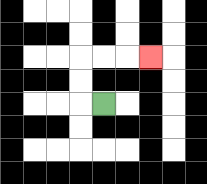{'start': '[4, 4]', 'end': '[6, 2]', 'path_directions': 'L,U,U,R,R,R', 'path_coordinates': '[[4, 4], [3, 4], [3, 3], [3, 2], [4, 2], [5, 2], [6, 2]]'}